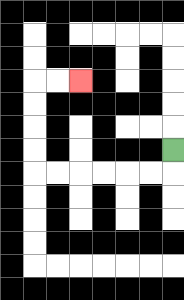{'start': '[7, 6]', 'end': '[3, 3]', 'path_directions': 'D,L,L,L,L,L,L,U,U,U,U,R,R', 'path_coordinates': '[[7, 6], [7, 7], [6, 7], [5, 7], [4, 7], [3, 7], [2, 7], [1, 7], [1, 6], [1, 5], [1, 4], [1, 3], [2, 3], [3, 3]]'}